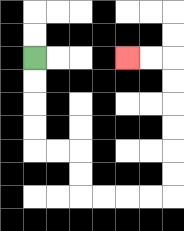{'start': '[1, 2]', 'end': '[5, 2]', 'path_directions': 'D,D,D,D,R,R,D,D,R,R,R,R,U,U,U,U,U,U,L,L', 'path_coordinates': '[[1, 2], [1, 3], [1, 4], [1, 5], [1, 6], [2, 6], [3, 6], [3, 7], [3, 8], [4, 8], [5, 8], [6, 8], [7, 8], [7, 7], [7, 6], [7, 5], [7, 4], [7, 3], [7, 2], [6, 2], [5, 2]]'}